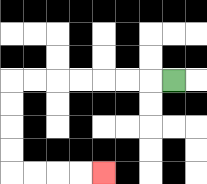{'start': '[7, 3]', 'end': '[4, 7]', 'path_directions': 'L,L,L,L,L,L,L,D,D,D,D,R,R,R,R', 'path_coordinates': '[[7, 3], [6, 3], [5, 3], [4, 3], [3, 3], [2, 3], [1, 3], [0, 3], [0, 4], [0, 5], [0, 6], [0, 7], [1, 7], [2, 7], [3, 7], [4, 7]]'}